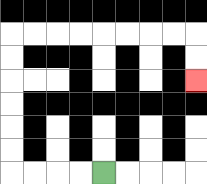{'start': '[4, 7]', 'end': '[8, 3]', 'path_directions': 'L,L,L,L,U,U,U,U,U,U,R,R,R,R,R,R,R,R,D,D', 'path_coordinates': '[[4, 7], [3, 7], [2, 7], [1, 7], [0, 7], [0, 6], [0, 5], [0, 4], [0, 3], [0, 2], [0, 1], [1, 1], [2, 1], [3, 1], [4, 1], [5, 1], [6, 1], [7, 1], [8, 1], [8, 2], [8, 3]]'}